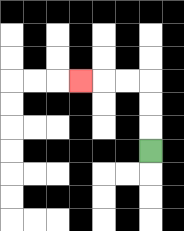{'start': '[6, 6]', 'end': '[3, 3]', 'path_directions': 'U,U,U,L,L,L', 'path_coordinates': '[[6, 6], [6, 5], [6, 4], [6, 3], [5, 3], [4, 3], [3, 3]]'}